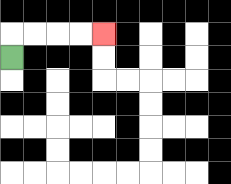{'start': '[0, 2]', 'end': '[4, 1]', 'path_directions': 'U,R,R,R,R', 'path_coordinates': '[[0, 2], [0, 1], [1, 1], [2, 1], [3, 1], [4, 1]]'}